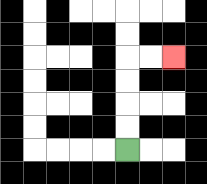{'start': '[5, 6]', 'end': '[7, 2]', 'path_directions': 'U,U,U,U,R,R', 'path_coordinates': '[[5, 6], [5, 5], [5, 4], [5, 3], [5, 2], [6, 2], [7, 2]]'}